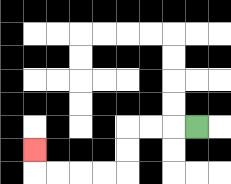{'start': '[8, 5]', 'end': '[1, 6]', 'path_directions': 'L,L,L,D,D,L,L,L,L,U', 'path_coordinates': '[[8, 5], [7, 5], [6, 5], [5, 5], [5, 6], [5, 7], [4, 7], [3, 7], [2, 7], [1, 7], [1, 6]]'}